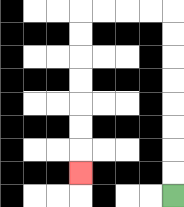{'start': '[7, 8]', 'end': '[3, 7]', 'path_directions': 'U,U,U,U,U,U,U,U,L,L,L,L,D,D,D,D,D,D,D', 'path_coordinates': '[[7, 8], [7, 7], [7, 6], [7, 5], [7, 4], [7, 3], [7, 2], [7, 1], [7, 0], [6, 0], [5, 0], [4, 0], [3, 0], [3, 1], [3, 2], [3, 3], [3, 4], [3, 5], [3, 6], [3, 7]]'}